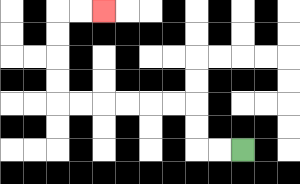{'start': '[10, 6]', 'end': '[4, 0]', 'path_directions': 'L,L,U,U,L,L,L,L,L,L,U,U,U,U,R,R', 'path_coordinates': '[[10, 6], [9, 6], [8, 6], [8, 5], [8, 4], [7, 4], [6, 4], [5, 4], [4, 4], [3, 4], [2, 4], [2, 3], [2, 2], [2, 1], [2, 0], [3, 0], [4, 0]]'}